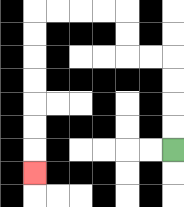{'start': '[7, 6]', 'end': '[1, 7]', 'path_directions': 'U,U,U,U,L,L,U,U,L,L,L,L,D,D,D,D,D,D,D', 'path_coordinates': '[[7, 6], [7, 5], [7, 4], [7, 3], [7, 2], [6, 2], [5, 2], [5, 1], [5, 0], [4, 0], [3, 0], [2, 0], [1, 0], [1, 1], [1, 2], [1, 3], [1, 4], [1, 5], [1, 6], [1, 7]]'}